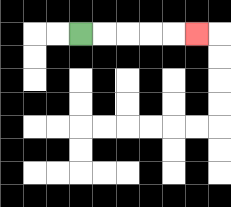{'start': '[3, 1]', 'end': '[8, 1]', 'path_directions': 'R,R,R,R,R', 'path_coordinates': '[[3, 1], [4, 1], [5, 1], [6, 1], [7, 1], [8, 1]]'}